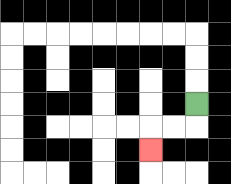{'start': '[8, 4]', 'end': '[6, 6]', 'path_directions': 'D,L,L,D', 'path_coordinates': '[[8, 4], [8, 5], [7, 5], [6, 5], [6, 6]]'}